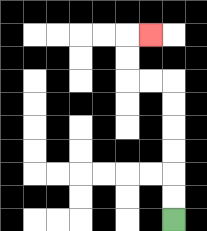{'start': '[7, 9]', 'end': '[6, 1]', 'path_directions': 'U,U,U,U,U,U,L,L,U,U,R', 'path_coordinates': '[[7, 9], [7, 8], [7, 7], [7, 6], [7, 5], [7, 4], [7, 3], [6, 3], [5, 3], [5, 2], [5, 1], [6, 1]]'}